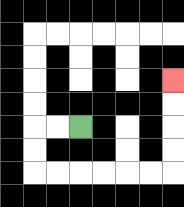{'start': '[3, 5]', 'end': '[7, 3]', 'path_directions': 'L,L,D,D,R,R,R,R,R,R,U,U,U,U', 'path_coordinates': '[[3, 5], [2, 5], [1, 5], [1, 6], [1, 7], [2, 7], [3, 7], [4, 7], [5, 7], [6, 7], [7, 7], [7, 6], [7, 5], [7, 4], [7, 3]]'}